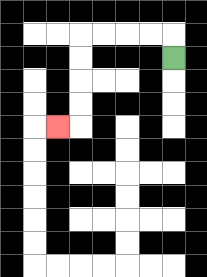{'start': '[7, 2]', 'end': '[2, 5]', 'path_directions': 'U,L,L,L,L,D,D,D,D,L', 'path_coordinates': '[[7, 2], [7, 1], [6, 1], [5, 1], [4, 1], [3, 1], [3, 2], [3, 3], [3, 4], [3, 5], [2, 5]]'}